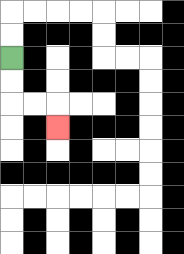{'start': '[0, 2]', 'end': '[2, 5]', 'path_directions': 'D,D,R,R,D', 'path_coordinates': '[[0, 2], [0, 3], [0, 4], [1, 4], [2, 4], [2, 5]]'}